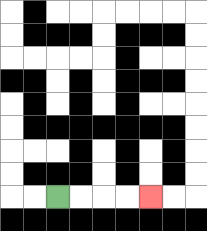{'start': '[2, 8]', 'end': '[6, 8]', 'path_directions': 'R,R,R,R', 'path_coordinates': '[[2, 8], [3, 8], [4, 8], [5, 8], [6, 8]]'}